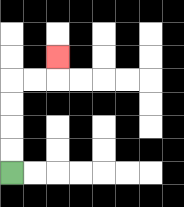{'start': '[0, 7]', 'end': '[2, 2]', 'path_directions': 'U,U,U,U,R,R,U', 'path_coordinates': '[[0, 7], [0, 6], [0, 5], [0, 4], [0, 3], [1, 3], [2, 3], [2, 2]]'}